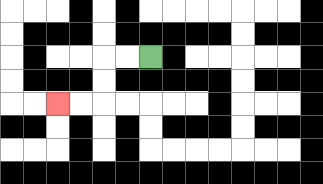{'start': '[6, 2]', 'end': '[2, 4]', 'path_directions': 'L,L,D,D,L,L', 'path_coordinates': '[[6, 2], [5, 2], [4, 2], [4, 3], [4, 4], [3, 4], [2, 4]]'}